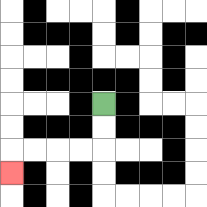{'start': '[4, 4]', 'end': '[0, 7]', 'path_directions': 'D,D,L,L,L,L,D', 'path_coordinates': '[[4, 4], [4, 5], [4, 6], [3, 6], [2, 6], [1, 6], [0, 6], [0, 7]]'}